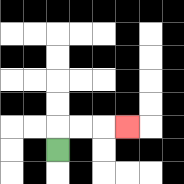{'start': '[2, 6]', 'end': '[5, 5]', 'path_directions': 'U,R,R,R', 'path_coordinates': '[[2, 6], [2, 5], [3, 5], [4, 5], [5, 5]]'}